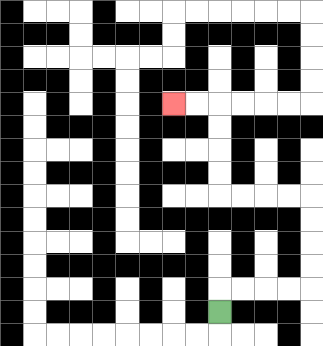{'start': '[9, 13]', 'end': '[7, 4]', 'path_directions': 'U,R,R,R,R,U,U,U,U,L,L,L,L,U,U,U,U,L,L', 'path_coordinates': '[[9, 13], [9, 12], [10, 12], [11, 12], [12, 12], [13, 12], [13, 11], [13, 10], [13, 9], [13, 8], [12, 8], [11, 8], [10, 8], [9, 8], [9, 7], [9, 6], [9, 5], [9, 4], [8, 4], [7, 4]]'}